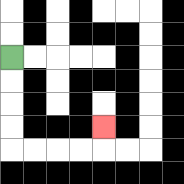{'start': '[0, 2]', 'end': '[4, 5]', 'path_directions': 'D,D,D,D,R,R,R,R,U', 'path_coordinates': '[[0, 2], [0, 3], [0, 4], [0, 5], [0, 6], [1, 6], [2, 6], [3, 6], [4, 6], [4, 5]]'}